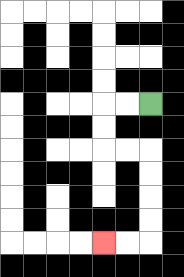{'start': '[6, 4]', 'end': '[4, 10]', 'path_directions': 'L,L,D,D,R,R,D,D,D,D,L,L', 'path_coordinates': '[[6, 4], [5, 4], [4, 4], [4, 5], [4, 6], [5, 6], [6, 6], [6, 7], [6, 8], [6, 9], [6, 10], [5, 10], [4, 10]]'}